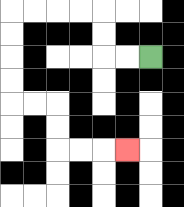{'start': '[6, 2]', 'end': '[5, 6]', 'path_directions': 'L,L,U,U,L,L,L,L,D,D,D,D,R,R,D,D,R,R,R', 'path_coordinates': '[[6, 2], [5, 2], [4, 2], [4, 1], [4, 0], [3, 0], [2, 0], [1, 0], [0, 0], [0, 1], [0, 2], [0, 3], [0, 4], [1, 4], [2, 4], [2, 5], [2, 6], [3, 6], [4, 6], [5, 6]]'}